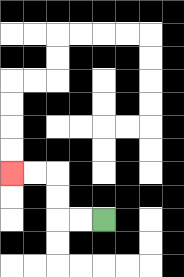{'start': '[4, 9]', 'end': '[0, 7]', 'path_directions': 'L,L,U,U,L,L', 'path_coordinates': '[[4, 9], [3, 9], [2, 9], [2, 8], [2, 7], [1, 7], [0, 7]]'}